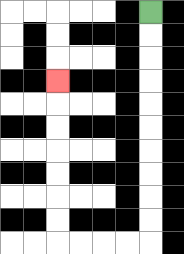{'start': '[6, 0]', 'end': '[2, 3]', 'path_directions': 'D,D,D,D,D,D,D,D,D,D,L,L,L,L,U,U,U,U,U,U,U', 'path_coordinates': '[[6, 0], [6, 1], [6, 2], [6, 3], [6, 4], [6, 5], [6, 6], [6, 7], [6, 8], [6, 9], [6, 10], [5, 10], [4, 10], [3, 10], [2, 10], [2, 9], [2, 8], [2, 7], [2, 6], [2, 5], [2, 4], [2, 3]]'}